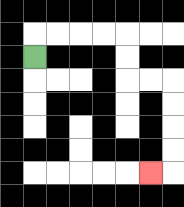{'start': '[1, 2]', 'end': '[6, 7]', 'path_directions': 'U,R,R,R,R,D,D,R,R,D,D,D,D,L', 'path_coordinates': '[[1, 2], [1, 1], [2, 1], [3, 1], [4, 1], [5, 1], [5, 2], [5, 3], [6, 3], [7, 3], [7, 4], [7, 5], [7, 6], [7, 7], [6, 7]]'}